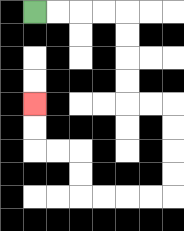{'start': '[1, 0]', 'end': '[1, 4]', 'path_directions': 'R,R,R,R,D,D,D,D,R,R,D,D,D,D,L,L,L,L,U,U,L,L,U,U', 'path_coordinates': '[[1, 0], [2, 0], [3, 0], [4, 0], [5, 0], [5, 1], [5, 2], [5, 3], [5, 4], [6, 4], [7, 4], [7, 5], [7, 6], [7, 7], [7, 8], [6, 8], [5, 8], [4, 8], [3, 8], [3, 7], [3, 6], [2, 6], [1, 6], [1, 5], [1, 4]]'}